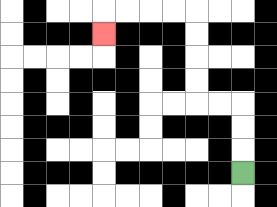{'start': '[10, 7]', 'end': '[4, 1]', 'path_directions': 'U,U,U,L,L,U,U,U,U,L,L,L,L,D', 'path_coordinates': '[[10, 7], [10, 6], [10, 5], [10, 4], [9, 4], [8, 4], [8, 3], [8, 2], [8, 1], [8, 0], [7, 0], [6, 0], [5, 0], [4, 0], [4, 1]]'}